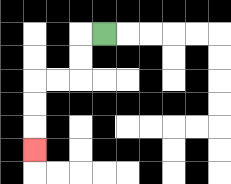{'start': '[4, 1]', 'end': '[1, 6]', 'path_directions': 'L,D,D,L,L,D,D,D', 'path_coordinates': '[[4, 1], [3, 1], [3, 2], [3, 3], [2, 3], [1, 3], [1, 4], [1, 5], [1, 6]]'}